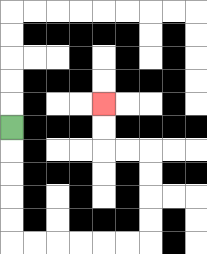{'start': '[0, 5]', 'end': '[4, 4]', 'path_directions': 'D,D,D,D,D,R,R,R,R,R,R,U,U,U,U,L,L,U,U', 'path_coordinates': '[[0, 5], [0, 6], [0, 7], [0, 8], [0, 9], [0, 10], [1, 10], [2, 10], [3, 10], [4, 10], [5, 10], [6, 10], [6, 9], [6, 8], [6, 7], [6, 6], [5, 6], [4, 6], [4, 5], [4, 4]]'}